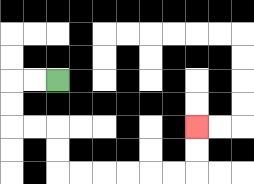{'start': '[2, 3]', 'end': '[8, 5]', 'path_directions': 'L,L,D,D,R,R,D,D,R,R,R,R,R,R,U,U', 'path_coordinates': '[[2, 3], [1, 3], [0, 3], [0, 4], [0, 5], [1, 5], [2, 5], [2, 6], [2, 7], [3, 7], [4, 7], [5, 7], [6, 7], [7, 7], [8, 7], [8, 6], [8, 5]]'}